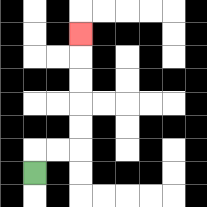{'start': '[1, 7]', 'end': '[3, 1]', 'path_directions': 'U,R,R,U,U,U,U,U', 'path_coordinates': '[[1, 7], [1, 6], [2, 6], [3, 6], [3, 5], [3, 4], [3, 3], [3, 2], [3, 1]]'}